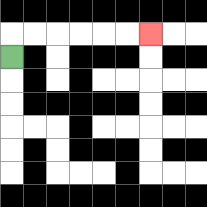{'start': '[0, 2]', 'end': '[6, 1]', 'path_directions': 'U,R,R,R,R,R,R', 'path_coordinates': '[[0, 2], [0, 1], [1, 1], [2, 1], [3, 1], [4, 1], [5, 1], [6, 1]]'}